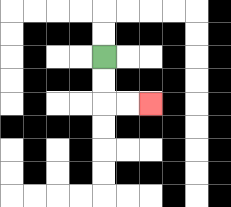{'start': '[4, 2]', 'end': '[6, 4]', 'path_directions': 'D,D,R,R', 'path_coordinates': '[[4, 2], [4, 3], [4, 4], [5, 4], [6, 4]]'}